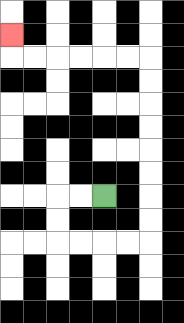{'start': '[4, 8]', 'end': '[0, 1]', 'path_directions': 'L,L,D,D,R,R,R,R,U,U,U,U,U,U,U,U,L,L,L,L,L,L,U', 'path_coordinates': '[[4, 8], [3, 8], [2, 8], [2, 9], [2, 10], [3, 10], [4, 10], [5, 10], [6, 10], [6, 9], [6, 8], [6, 7], [6, 6], [6, 5], [6, 4], [6, 3], [6, 2], [5, 2], [4, 2], [3, 2], [2, 2], [1, 2], [0, 2], [0, 1]]'}